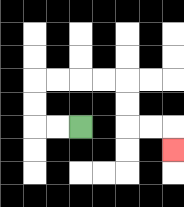{'start': '[3, 5]', 'end': '[7, 6]', 'path_directions': 'L,L,U,U,R,R,R,R,D,D,R,R,D', 'path_coordinates': '[[3, 5], [2, 5], [1, 5], [1, 4], [1, 3], [2, 3], [3, 3], [4, 3], [5, 3], [5, 4], [5, 5], [6, 5], [7, 5], [7, 6]]'}